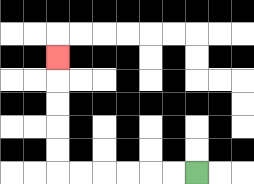{'start': '[8, 7]', 'end': '[2, 2]', 'path_directions': 'L,L,L,L,L,L,U,U,U,U,U', 'path_coordinates': '[[8, 7], [7, 7], [6, 7], [5, 7], [4, 7], [3, 7], [2, 7], [2, 6], [2, 5], [2, 4], [2, 3], [2, 2]]'}